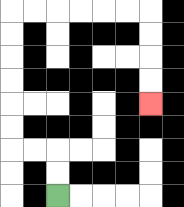{'start': '[2, 8]', 'end': '[6, 4]', 'path_directions': 'U,U,L,L,U,U,U,U,U,U,R,R,R,R,R,R,D,D,D,D', 'path_coordinates': '[[2, 8], [2, 7], [2, 6], [1, 6], [0, 6], [0, 5], [0, 4], [0, 3], [0, 2], [0, 1], [0, 0], [1, 0], [2, 0], [3, 0], [4, 0], [5, 0], [6, 0], [6, 1], [6, 2], [6, 3], [6, 4]]'}